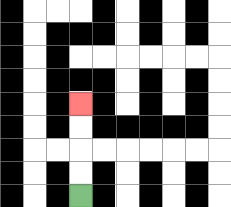{'start': '[3, 8]', 'end': '[3, 4]', 'path_directions': 'U,U,U,U', 'path_coordinates': '[[3, 8], [3, 7], [3, 6], [3, 5], [3, 4]]'}